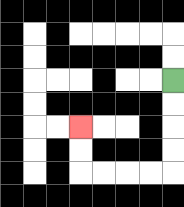{'start': '[7, 3]', 'end': '[3, 5]', 'path_directions': 'D,D,D,D,L,L,L,L,U,U', 'path_coordinates': '[[7, 3], [7, 4], [7, 5], [7, 6], [7, 7], [6, 7], [5, 7], [4, 7], [3, 7], [3, 6], [3, 5]]'}